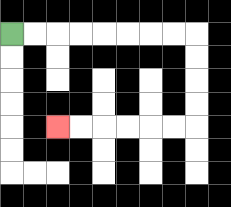{'start': '[0, 1]', 'end': '[2, 5]', 'path_directions': 'R,R,R,R,R,R,R,R,D,D,D,D,L,L,L,L,L,L', 'path_coordinates': '[[0, 1], [1, 1], [2, 1], [3, 1], [4, 1], [5, 1], [6, 1], [7, 1], [8, 1], [8, 2], [8, 3], [8, 4], [8, 5], [7, 5], [6, 5], [5, 5], [4, 5], [3, 5], [2, 5]]'}